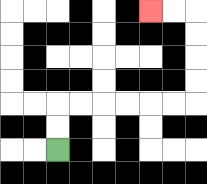{'start': '[2, 6]', 'end': '[6, 0]', 'path_directions': 'U,U,R,R,R,R,R,R,U,U,U,U,L,L', 'path_coordinates': '[[2, 6], [2, 5], [2, 4], [3, 4], [4, 4], [5, 4], [6, 4], [7, 4], [8, 4], [8, 3], [8, 2], [8, 1], [8, 0], [7, 0], [6, 0]]'}